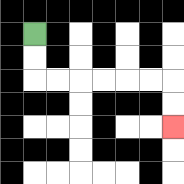{'start': '[1, 1]', 'end': '[7, 5]', 'path_directions': 'D,D,R,R,R,R,R,R,D,D', 'path_coordinates': '[[1, 1], [1, 2], [1, 3], [2, 3], [3, 3], [4, 3], [5, 3], [6, 3], [7, 3], [7, 4], [7, 5]]'}